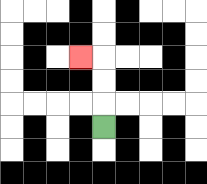{'start': '[4, 5]', 'end': '[3, 2]', 'path_directions': 'U,U,U,L', 'path_coordinates': '[[4, 5], [4, 4], [4, 3], [4, 2], [3, 2]]'}